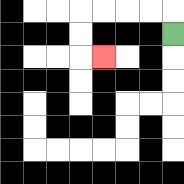{'start': '[7, 1]', 'end': '[4, 2]', 'path_directions': 'U,L,L,L,L,D,D,R', 'path_coordinates': '[[7, 1], [7, 0], [6, 0], [5, 0], [4, 0], [3, 0], [3, 1], [3, 2], [4, 2]]'}